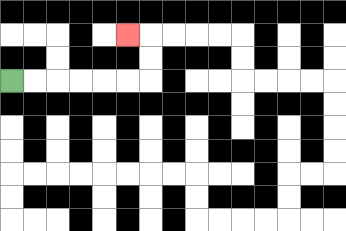{'start': '[0, 3]', 'end': '[5, 1]', 'path_directions': 'R,R,R,R,R,R,U,U,L', 'path_coordinates': '[[0, 3], [1, 3], [2, 3], [3, 3], [4, 3], [5, 3], [6, 3], [6, 2], [6, 1], [5, 1]]'}